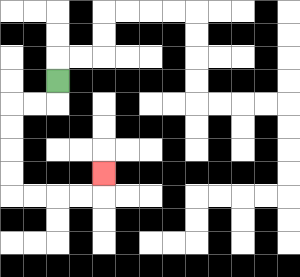{'start': '[2, 3]', 'end': '[4, 7]', 'path_directions': 'D,L,L,D,D,D,D,R,R,R,R,U', 'path_coordinates': '[[2, 3], [2, 4], [1, 4], [0, 4], [0, 5], [0, 6], [0, 7], [0, 8], [1, 8], [2, 8], [3, 8], [4, 8], [4, 7]]'}